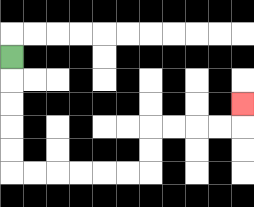{'start': '[0, 2]', 'end': '[10, 4]', 'path_directions': 'D,D,D,D,D,R,R,R,R,R,R,U,U,R,R,R,R,U', 'path_coordinates': '[[0, 2], [0, 3], [0, 4], [0, 5], [0, 6], [0, 7], [1, 7], [2, 7], [3, 7], [4, 7], [5, 7], [6, 7], [6, 6], [6, 5], [7, 5], [8, 5], [9, 5], [10, 5], [10, 4]]'}